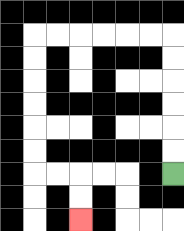{'start': '[7, 7]', 'end': '[3, 9]', 'path_directions': 'U,U,U,U,U,U,L,L,L,L,L,L,D,D,D,D,D,D,R,R,D,D', 'path_coordinates': '[[7, 7], [7, 6], [7, 5], [7, 4], [7, 3], [7, 2], [7, 1], [6, 1], [5, 1], [4, 1], [3, 1], [2, 1], [1, 1], [1, 2], [1, 3], [1, 4], [1, 5], [1, 6], [1, 7], [2, 7], [3, 7], [3, 8], [3, 9]]'}